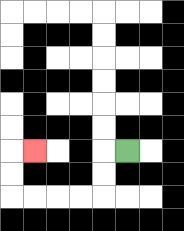{'start': '[5, 6]', 'end': '[1, 6]', 'path_directions': 'L,D,D,L,L,L,L,U,U,R', 'path_coordinates': '[[5, 6], [4, 6], [4, 7], [4, 8], [3, 8], [2, 8], [1, 8], [0, 8], [0, 7], [0, 6], [1, 6]]'}